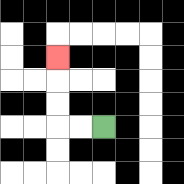{'start': '[4, 5]', 'end': '[2, 2]', 'path_directions': 'L,L,U,U,U', 'path_coordinates': '[[4, 5], [3, 5], [2, 5], [2, 4], [2, 3], [2, 2]]'}